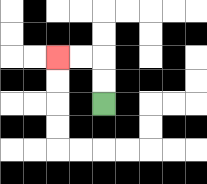{'start': '[4, 4]', 'end': '[2, 2]', 'path_directions': 'U,U,L,L', 'path_coordinates': '[[4, 4], [4, 3], [4, 2], [3, 2], [2, 2]]'}